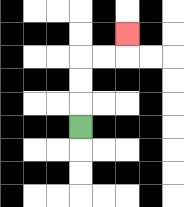{'start': '[3, 5]', 'end': '[5, 1]', 'path_directions': 'U,U,U,R,R,U', 'path_coordinates': '[[3, 5], [3, 4], [3, 3], [3, 2], [4, 2], [5, 2], [5, 1]]'}